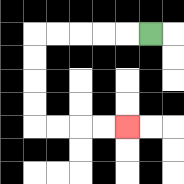{'start': '[6, 1]', 'end': '[5, 5]', 'path_directions': 'L,L,L,L,L,D,D,D,D,R,R,R,R', 'path_coordinates': '[[6, 1], [5, 1], [4, 1], [3, 1], [2, 1], [1, 1], [1, 2], [1, 3], [1, 4], [1, 5], [2, 5], [3, 5], [4, 5], [5, 5]]'}